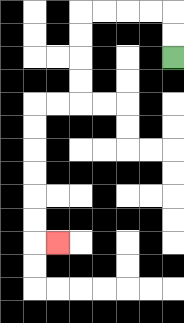{'start': '[7, 2]', 'end': '[2, 10]', 'path_directions': 'U,U,L,L,L,L,D,D,D,D,L,L,D,D,D,D,D,D,R', 'path_coordinates': '[[7, 2], [7, 1], [7, 0], [6, 0], [5, 0], [4, 0], [3, 0], [3, 1], [3, 2], [3, 3], [3, 4], [2, 4], [1, 4], [1, 5], [1, 6], [1, 7], [1, 8], [1, 9], [1, 10], [2, 10]]'}